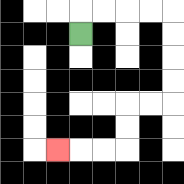{'start': '[3, 1]', 'end': '[2, 6]', 'path_directions': 'U,R,R,R,R,D,D,D,D,L,L,D,D,L,L,L', 'path_coordinates': '[[3, 1], [3, 0], [4, 0], [5, 0], [6, 0], [7, 0], [7, 1], [7, 2], [7, 3], [7, 4], [6, 4], [5, 4], [5, 5], [5, 6], [4, 6], [3, 6], [2, 6]]'}